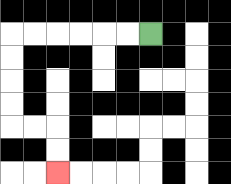{'start': '[6, 1]', 'end': '[2, 7]', 'path_directions': 'L,L,L,L,L,L,D,D,D,D,R,R,D,D', 'path_coordinates': '[[6, 1], [5, 1], [4, 1], [3, 1], [2, 1], [1, 1], [0, 1], [0, 2], [0, 3], [0, 4], [0, 5], [1, 5], [2, 5], [2, 6], [2, 7]]'}